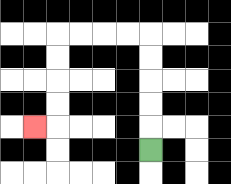{'start': '[6, 6]', 'end': '[1, 5]', 'path_directions': 'U,U,U,U,U,L,L,L,L,D,D,D,D,L', 'path_coordinates': '[[6, 6], [6, 5], [6, 4], [6, 3], [6, 2], [6, 1], [5, 1], [4, 1], [3, 1], [2, 1], [2, 2], [2, 3], [2, 4], [2, 5], [1, 5]]'}